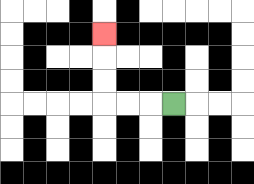{'start': '[7, 4]', 'end': '[4, 1]', 'path_directions': 'L,L,L,U,U,U', 'path_coordinates': '[[7, 4], [6, 4], [5, 4], [4, 4], [4, 3], [4, 2], [4, 1]]'}